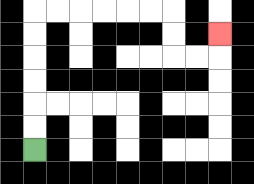{'start': '[1, 6]', 'end': '[9, 1]', 'path_directions': 'U,U,U,U,U,U,R,R,R,R,R,R,D,D,R,R,U', 'path_coordinates': '[[1, 6], [1, 5], [1, 4], [1, 3], [1, 2], [1, 1], [1, 0], [2, 0], [3, 0], [4, 0], [5, 0], [6, 0], [7, 0], [7, 1], [7, 2], [8, 2], [9, 2], [9, 1]]'}